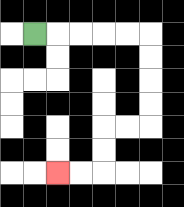{'start': '[1, 1]', 'end': '[2, 7]', 'path_directions': 'R,R,R,R,R,D,D,D,D,L,L,D,D,L,L', 'path_coordinates': '[[1, 1], [2, 1], [3, 1], [4, 1], [5, 1], [6, 1], [6, 2], [6, 3], [6, 4], [6, 5], [5, 5], [4, 5], [4, 6], [4, 7], [3, 7], [2, 7]]'}